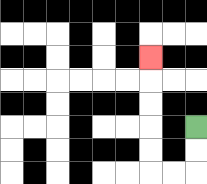{'start': '[8, 5]', 'end': '[6, 2]', 'path_directions': 'D,D,L,L,U,U,U,U,U', 'path_coordinates': '[[8, 5], [8, 6], [8, 7], [7, 7], [6, 7], [6, 6], [6, 5], [6, 4], [6, 3], [6, 2]]'}